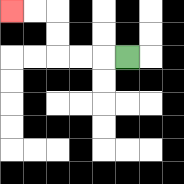{'start': '[5, 2]', 'end': '[0, 0]', 'path_directions': 'L,L,L,U,U,L,L', 'path_coordinates': '[[5, 2], [4, 2], [3, 2], [2, 2], [2, 1], [2, 0], [1, 0], [0, 0]]'}